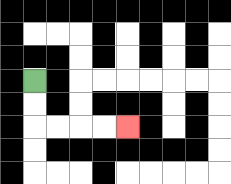{'start': '[1, 3]', 'end': '[5, 5]', 'path_directions': 'D,D,R,R,R,R', 'path_coordinates': '[[1, 3], [1, 4], [1, 5], [2, 5], [3, 5], [4, 5], [5, 5]]'}